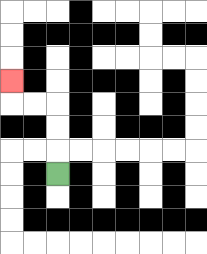{'start': '[2, 7]', 'end': '[0, 3]', 'path_directions': 'U,U,U,L,L,U', 'path_coordinates': '[[2, 7], [2, 6], [2, 5], [2, 4], [1, 4], [0, 4], [0, 3]]'}